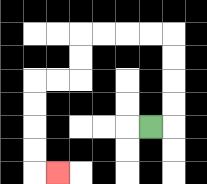{'start': '[6, 5]', 'end': '[2, 7]', 'path_directions': 'R,U,U,U,U,L,L,L,L,D,D,L,L,D,D,D,D,R', 'path_coordinates': '[[6, 5], [7, 5], [7, 4], [7, 3], [7, 2], [7, 1], [6, 1], [5, 1], [4, 1], [3, 1], [3, 2], [3, 3], [2, 3], [1, 3], [1, 4], [1, 5], [1, 6], [1, 7], [2, 7]]'}